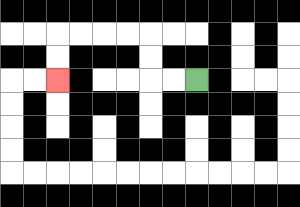{'start': '[8, 3]', 'end': '[2, 3]', 'path_directions': 'L,L,U,U,L,L,L,L,D,D', 'path_coordinates': '[[8, 3], [7, 3], [6, 3], [6, 2], [6, 1], [5, 1], [4, 1], [3, 1], [2, 1], [2, 2], [2, 3]]'}